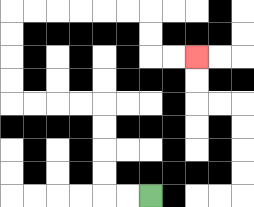{'start': '[6, 8]', 'end': '[8, 2]', 'path_directions': 'L,L,U,U,U,U,L,L,L,L,U,U,U,U,R,R,R,R,R,R,D,D,R,R', 'path_coordinates': '[[6, 8], [5, 8], [4, 8], [4, 7], [4, 6], [4, 5], [4, 4], [3, 4], [2, 4], [1, 4], [0, 4], [0, 3], [0, 2], [0, 1], [0, 0], [1, 0], [2, 0], [3, 0], [4, 0], [5, 0], [6, 0], [6, 1], [6, 2], [7, 2], [8, 2]]'}